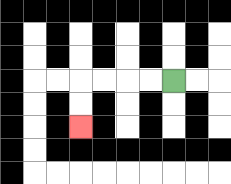{'start': '[7, 3]', 'end': '[3, 5]', 'path_directions': 'L,L,L,L,D,D', 'path_coordinates': '[[7, 3], [6, 3], [5, 3], [4, 3], [3, 3], [3, 4], [3, 5]]'}